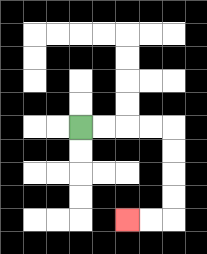{'start': '[3, 5]', 'end': '[5, 9]', 'path_directions': 'R,R,R,R,D,D,D,D,L,L', 'path_coordinates': '[[3, 5], [4, 5], [5, 5], [6, 5], [7, 5], [7, 6], [7, 7], [7, 8], [7, 9], [6, 9], [5, 9]]'}